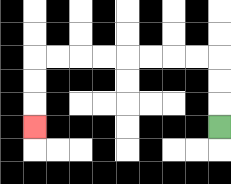{'start': '[9, 5]', 'end': '[1, 5]', 'path_directions': 'U,U,U,L,L,L,L,L,L,L,L,D,D,D', 'path_coordinates': '[[9, 5], [9, 4], [9, 3], [9, 2], [8, 2], [7, 2], [6, 2], [5, 2], [4, 2], [3, 2], [2, 2], [1, 2], [1, 3], [1, 4], [1, 5]]'}